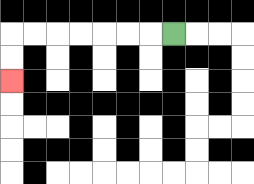{'start': '[7, 1]', 'end': '[0, 3]', 'path_directions': 'L,L,L,L,L,L,L,D,D', 'path_coordinates': '[[7, 1], [6, 1], [5, 1], [4, 1], [3, 1], [2, 1], [1, 1], [0, 1], [0, 2], [0, 3]]'}